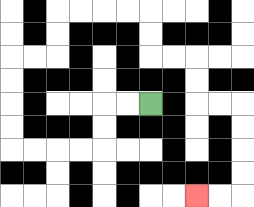{'start': '[6, 4]', 'end': '[8, 8]', 'path_directions': 'L,L,D,D,L,L,L,L,U,U,U,U,R,R,U,U,R,R,R,R,D,D,R,R,D,D,R,R,D,D,D,D,L,L', 'path_coordinates': '[[6, 4], [5, 4], [4, 4], [4, 5], [4, 6], [3, 6], [2, 6], [1, 6], [0, 6], [0, 5], [0, 4], [0, 3], [0, 2], [1, 2], [2, 2], [2, 1], [2, 0], [3, 0], [4, 0], [5, 0], [6, 0], [6, 1], [6, 2], [7, 2], [8, 2], [8, 3], [8, 4], [9, 4], [10, 4], [10, 5], [10, 6], [10, 7], [10, 8], [9, 8], [8, 8]]'}